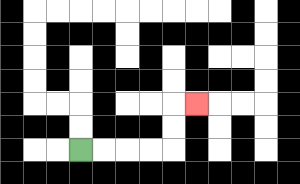{'start': '[3, 6]', 'end': '[8, 4]', 'path_directions': 'R,R,R,R,U,U,R', 'path_coordinates': '[[3, 6], [4, 6], [5, 6], [6, 6], [7, 6], [7, 5], [7, 4], [8, 4]]'}